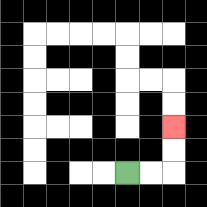{'start': '[5, 7]', 'end': '[7, 5]', 'path_directions': 'R,R,U,U', 'path_coordinates': '[[5, 7], [6, 7], [7, 7], [7, 6], [7, 5]]'}